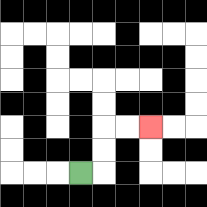{'start': '[3, 7]', 'end': '[6, 5]', 'path_directions': 'R,U,U,R,R', 'path_coordinates': '[[3, 7], [4, 7], [4, 6], [4, 5], [5, 5], [6, 5]]'}